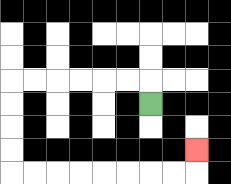{'start': '[6, 4]', 'end': '[8, 6]', 'path_directions': 'U,L,L,L,L,L,L,D,D,D,D,R,R,R,R,R,R,R,R,U', 'path_coordinates': '[[6, 4], [6, 3], [5, 3], [4, 3], [3, 3], [2, 3], [1, 3], [0, 3], [0, 4], [0, 5], [0, 6], [0, 7], [1, 7], [2, 7], [3, 7], [4, 7], [5, 7], [6, 7], [7, 7], [8, 7], [8, 6]]'}